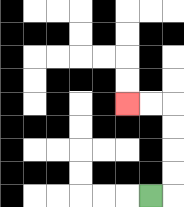{'start': '[6, 8]', 'end': '[5, 4]', 'path_directions': 'R,U,U,U,U,L,L', 'path_coordinates': '[[6, 8], [7, 8], [7, 7], [7, 6], [7, 5], [7, 4], [6, 4], [5, 4]]'}